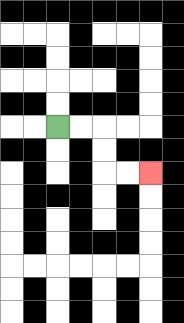{'start': '[2, 5]', 'end': '[6, 7]', 'path_directions': 'R,R,D,D,R,R', 'path_coordinates': '[[2, 5], [3, 5], [4, 5], [4, 6], [4, 7], [5, 7], [6, 7]]'}